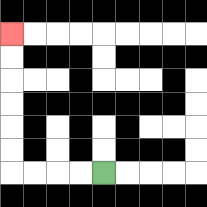{'start': '[4, 7]', 'end': '[0, 1]', 'path_directions': 'L,L,L,L,U,U,U,U,U,U', 'path_coordinates': '[[4, 7], [3, 7], [2, 7], [1, 7], [0, 7], [0, 6], [0, 5], [0, 4], [0, 3], [0, 2], [0, 1]]'}